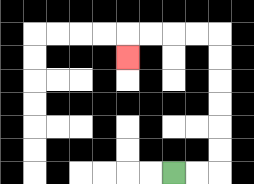{'start': '[7, 7]', 'end': '[5, 2]', 'path_directions': 'R,R,U,U,U,U,U,U,L,L,L,L,D', 'path_coordinates': '[[7, 7], [8, 7], [9, 7], [9, 6], [9, 5], [9, 4], [9, 3], [9, 2], [9, 1], [8, 1], [7, 1], [6, 1], [5, 1], [5, 2]]'}